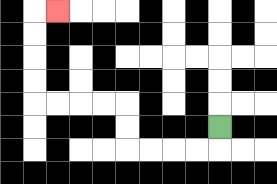{'start': '[9, 5]', 'end': '[2, 0]', 'path_directions': 'D,L,L,L,L,U,U,L,L,L,L,U,U,U,U,R', 'path_coordinates': '[[9, 5], [9, 6], [8, 6], [7, 6], [6, 6], [5, 6], [5, 5], [5, 4], [4, 4], [3, 4], [2, 4], [1, 4], [1, 3], [1, 2], [1, 1], [1, 0], [2, 0]]'}